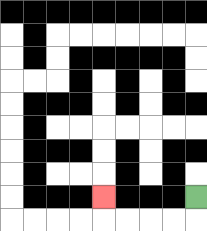{'start': '[8, 8]', 'end': '[4, 8]', 'path_directions': 'D,L,L,L,L,U', 'path_coordinates': '[[8, 8], [8, 9], [7, 9], [6, 9], [5, 9], [4, 9], [4, 8]]'}